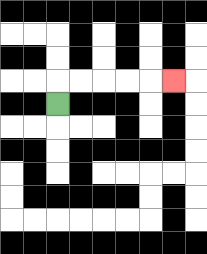{'start': '[2, 4]', 'end': '[7, 3]', 'path_directions': 'U,R,R,R,R,R', 'path_coordinates': '[[2, 4], [2, 3], [3, 3], [4, 3], [5, 3], [6, 3], [7, 3]]'}